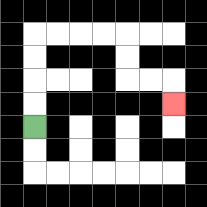{'start': '[1, 5]', 'end': '[7, 4]', 'path_directions': 'U,U,U,U,R,R,R,R,D,D,R,R,D', 'path_coordinates': '[[1, 5], [1, 4], [1, 3], [1, 2], [1, 1], [2, 1], [3, 1], [4, 1], [5, 1], [5, 2], [5, 3], [6, 3], [7, 3], [7, 4]]'}